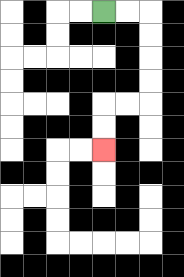{'start': '[4, 0]', 'end': '[4, 6]', 'path_directions': 'R,R,D,D,D,D,L,L,D,D', 'path_coordinates': '[[4, 0], [5, 0], [6, 0], [6, 1], [6, 2], [6, 3], [6, 4], [5, 4], [4, 4], [4, 5], [4, 6]]'}